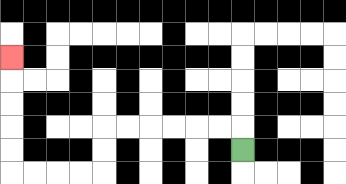{'start': '[10, 6]', 'end': '[0, 2]', 'path_directions': 'U,L,L,L,L,L,L,D,D,L,L,L,L,U,U,U,U,U', 'path_coordinates': '[[10, 6], [10, 5], [9, 5], [8, 5], [7, 5], [6, 5], [5, 5], [4, 5], [4, 6], [4, 7], [3, 7], [2, 7], [1, 7], [0, 7], [0, 6], [0, 5], [0, 4], [0, 3], [0, 2]]'}